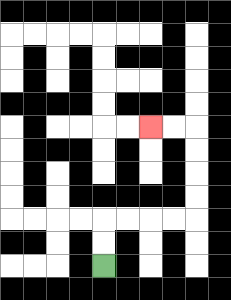{'start': '[4, 11]', 'end': '[6, 5]', 'path_directions': 'U,U,R,R,R,R,U,U,U,U,L,L', 'path_coordinates': '[[4, 11], [4, 10], [4, 9], [5, 9], [6, 9], [7, 9], [8, 9], [8, 8], [8, 7], [8, 6], [8, 5], [7, 5], [6, 5]]'}